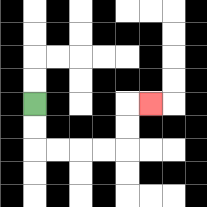{'start': '[1, 4]', 'end': '[6, 4]', 'path_directions': 'D,D,R,R,R,R,U,U,R', 'path_coordinates': '[[1, 4], [1, 5], [1, 6], [2, 6], [3, 6], [4, 6], [5, 6], [5, 5], [5, 4], [6, 4]]'}